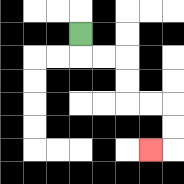{'start': '[3, 1]', 'end': '[6, 6]', 'path_directions': 'D,R,R,D,D,R,R,D,D,L', 'path_coordinates': '[[3, 1], [3, 2], [4, 2], [5, 2], [5, 3], [5, 4], [6, 4], [7, 4], [7, 5], [7, 6], [6, 6]]'}